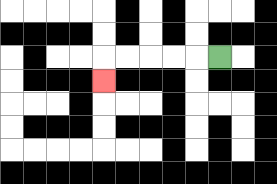{'start': '[9, 2]', 'end': '[4, 3]', 'path_directions': 'L,L,L,L,L,D', 'path_coordinates': '[[9, 2], [8, 2], [7, 2], [6, 2], [5, 2], [4, 2], [4, 3]]'}